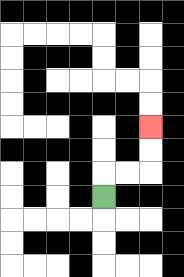{'start': '[4, 8]', 'end': '[6, 5]', 'path_directions': 'U,R,R,U,U', 'path_coordinates': '[[4, 8], [4, 7], [5, 7], [6, 7], [6, 6], [6, 5]]'}